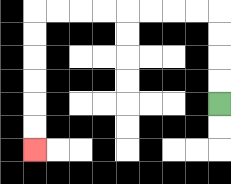{'start': '[9, 4]', 'end': '[1, 6]', 'path_directions': 'U,U,U,U,L,L,L,L,L,L,L,L,D,D,D,D,D,D', 'path_coordinates': '[[9, 4], [9, 3], [9, 2], [9, 1], [9, 0], [8, 0], [7, 0], [6, 0], [5, 0], [4, 0], [3, 0], [2, 0], [1, 0], [1, 1], [1, 2], [1, 3], [1, 4], [1, 5], [1, 6]]'}